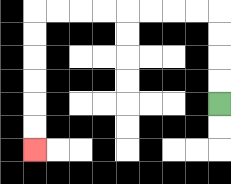{'start': '[9, 4]', 'end': '[1, 6]', 'path_directions': 'U,U,U,U,L,L,L,L,L,L,L,L,D,D,D,D,D,D', 'path_coordinates': '[[9, 4], [9, 3], [9, 2], [9, 1], [9, 0], [8, 0], [7, 0], [6, 0], [5, 0], [4, 0], [3, 0], [2, 0], [1, 0], [1, 1], [1, 2], [1, 3], [1, 4], [1, 5], [1, 6]]'}